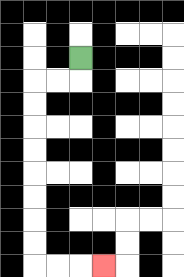{'start': '[3, 2]', 'end': '[4, 11]', 'path_directions': 'D,L,L,D,D,D,D,D,D,D,D,R,R,R', 'path_coordinates': '[[3, 2], [3, 3], [2, 3], [1, 3], [1, 4], [1, 5], [1, 6], [1, 7], [1, 8], [1, 9], [1, 10], [1, 11], [2, 11], [3, 11], [4, 11]]'}